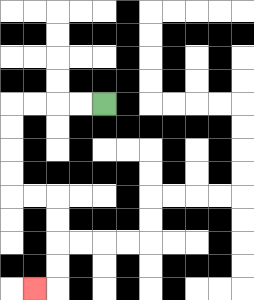{'start': '[4, 4]', 'end': '[1, 12]', 'path_directions': 'L,L,L,L,D,D,D,D,R,R,D,D,D,D,L', 'path_coordinates': '[[4, 4], [3, 4], [2, 4], [1, 4], [0, 4], [0, 5], [0, 6], [0, 7], [0, 8], [1, 8], [2, 8], [2, 9], [2, 10], [2, 11], [2, 12], [1, 12]]'}